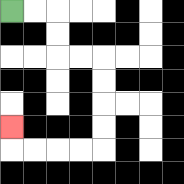{'start': '[0, 0]', 'end': '[0, 5]', 'path_directions': 'R,R,D,D,R,R,D,D,D,D,L,L,L,L,U', 'path_coordinates': '[[0, 0], [1, 0], [2, 0], [2, 1], [2, 2], [3, 2], [4, 2], [4, 3], [4, 4], [4, 5], [4, 6], [3, 6], [2, 6], [1, 6], [0, 6], [0, 5]]'}